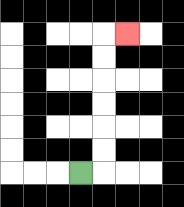{'start': '[3, 7]', 'end': '[5, 1]', 'path_directions': 'R,U,U,U,U,U,U,R', 'path_coordinates': '[[3, 7], [4, 7], [4, 6], [4, 5], [4, 4], [4, 3], [4, 2], [4, 1], [5, 1]]'}